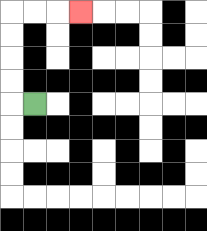{'start': '[1, 4]', 'end': '[3, 0]', 'path_directions': 'L,U,U,U,U,R,R,R', 'path_coordinates': '[[1, 4], [0, 4], [0, 3], [0, 2], [0, 1], [0, 0], [1, 0], [2, 0], [3, 0]]'}